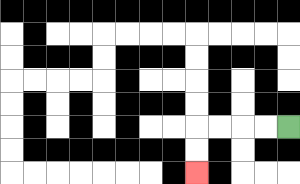{'start': '[12, 5]', 'end': '[8, 7]', 'path_directions': 'L,L,L,L,D,D', 'path_coordinates': '[[12, 5], [11, 5], [10, 5], [9, 5], [8, 5], [8, 6], [8, 7]]'}